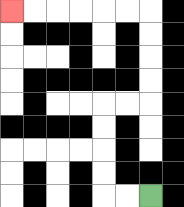{'start': '[6, 8]', 'end': '[0, 0]', 'path_directions': 'L,L,U,U,U,U,R,R,U,U,U,U,L,L,L,L,L,L', 'path_coordinates': '[[6, 8], [5, 8], [4, 8], [4, 7], [4, 6], [4, 5], [4, 4], [5, 4], [6, 4], [6, 3], [6, 2], [6, 1], [6, 0], [5, 0], [4, 0], [3, 0], [2, 0], [1, 0], [0, 0]]'}